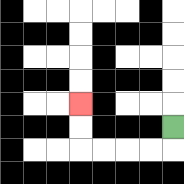{'start': '[7, 5]', 'end': '[3, 4]', 'path_directions': 'D,L,L,L,L,U,U', 'path_coordinates': '[[7, 5], [7, 6], [6, 6], [5, 6], [4, 6], [3, 6], [3, 5], [3, 4]]'}